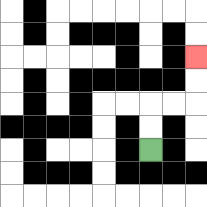{'start': '[6, 6]', 'end': '[8, 2]', 'path_directions': 'U,U,R,R,U,U', 'path_coordinates': '[[6, 6], [6, 5], [6, 4], [7, 4], [8, 4], [8, 3], [8, 2]]'}